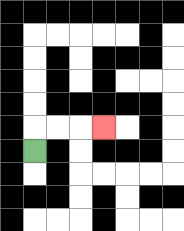{'start': '[1, 6]', 'end': '[4, 5]', 'path_directions': 'U,R,R,R', 'path_coordinates': '[[1, 6], [1, 5], [2, 5], [3, 5], [4, 5]]'}